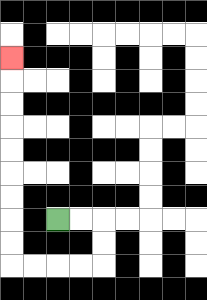{'start': '[2, 9]', 'end': '[0, 2]', 'path_directions': 'R,R,D,D,L,L,L,L,U,U,U,U,U,U,U,U,U', 'path_coordinates': '[[2, 9], [3, 9], [4, 9], [4, 10], [4, 11], [3, 11], [2, 11], [1, 11], [0, 11], [0, 10], [0, 9], [0, 8], [0, 7], [0, 6], [0, 5], [0, 4], [0, 3], [0, 2]]'}